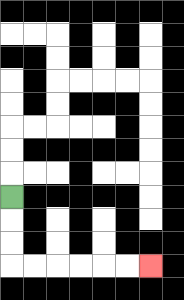{'start': '[0, 8]', 'end': '[6, 11]', 'path_directions': 'D,D,D,R,R,R,R,R,R', 'path_coordinates': '[[0, 8], [0, 9], [0, 10], [0, 11], [1, 11], [2, 11], [3, 11], [4, 11], [5, 11], [6, 11]]'}